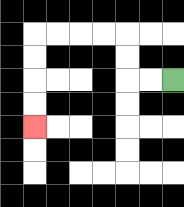{'start': '[7, 3]', 'end': '[1, 5]', 'path_directions': 'L,L,U,U,L,L,L,L,D,D,D,D', 'path_coordinates': '[[7, 3], [6, 3], [5, 3], [5, 2], [5, 1], [4, 1], [3, 1], [2, 1], [1, 1], [1, 2], [1, 3], [1, 4], [1, 5]]'}